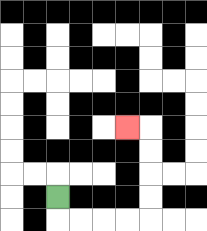{'start': '[2, 8]', 'end': '[5, 5]', 'path_directions': 'D,R,R,R,R,U,U,U,U,L', 'path_coordinates': '[[2, 8], [2, 9], [3, 9], [4, 9], [5, 9], [6, 9], [6, 8], [6, 7], [6, 6], [6, 5], [5, 5]]'}